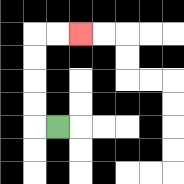{'start': '[2, 5]', 'end': '[3, 1]', 'path_directions': 'L,U,U,U,U,R,R', 'path_coordinates': '[[2, 5], [1, 5], [1, 4], [1, 3], [1, 2], [1, 1], [2, 1], [3, 1]]'}